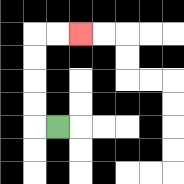{'start': '[2, 5]', 'end': '[3, 1]', 'path_directions': 'L,U,U,U,U,R,R', 'path_coordinates': '[[2, 5], [1, 5], [1, 4], [1, 3], [1, 2], [1, 1], [2, 1], [3, 1]]'}